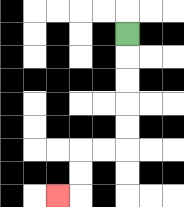{'start': '[5, 1]', 'end': '[2, 8]', 'path_directions': 'D,D,D,D,D,L,L,D,D,L', 'path_coordinates': '[[5, 1], [5, 2], [5, 3], [5, 4], [5, 5], [5, 6], [4, 6], [3, 6], [3, 7], [3, 8], [2, 8]]'}